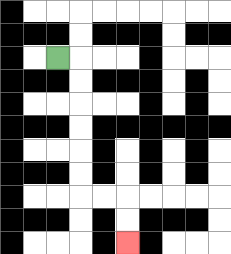{'start': '[2, 2]', 'end': '[5, 10]', 'path_directions': 'R,D,D,D,D,D,D,R,R,D,D', 'path_coordinates': '[[2, 2], [3, 2], [3, 3], [3, 4], [3, 5], [3, 6], [3, 7], [3, 8], [4, 8], [5, 8], [5, 9], [5, 10]]'}